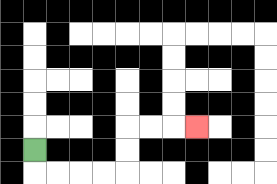{'start': '[1, 6]', 'end': '[8, 5]', 'path_directions': 'D,R,R,R,R,U,U,R,R,R', 'path_coordinates': '[[1, 6], [1, 7], [2, 7], [3, 7], [4, 7], [5, 7], [5, 6], [5, 5], [6, 5], [7, 5], [8, 5]]'}